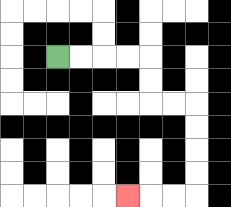{'start': '[2, 2]', 'end': '[5, 8]', 'path_directions': 'R,R,R,R,D,D,R,R,D,D,D,D,L,L,L', 'path_coordinates': '[[2, 2], [3, 2], [4, 2], [5, 2], [6, 2], [6, 3], [6, 4], [7, 4], [8, 4], [8, 5], [8, 6], [8, 7], [8, 8], [7, 8], [6, 8], [5, 8]]'}